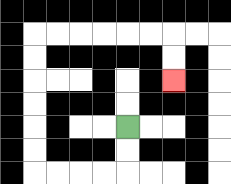{'start': '[5, 5]', 'end': '[7, 3]', 'path_directions': 'D,D,L,L,L,L,U,U,U,U,U,U,R,R,R,R,R,R,D,D', 'path_coordinates': '[[5, 5], [5, 6], [5, 7], [4, 7], [3, 7], [2, 7], [1, 7], [1, 6], [1, 5], [1, 4], [1, 3], [1, 2], [1, 1], [2, 1], [3, 1], [4, 1], [5, 1], [6, 1], [7, 1], [7, 2], [7, 3]]'}